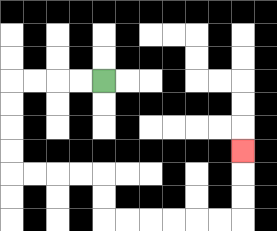{'start': '[4, 3]', 'end': '[10, 6]', 'path_directions': 'L,L,L,L,D,D,D,D,R,R,R,R,D,D,R,R,R,R,R,R,U,U,U', 'path_coordinates': '[[4, 3], [3, 3], [2, 3], [1, 3], [0, 3], [0, 4], [0, 5], [0, 6], [0, 7], [1, 7], [2, 7], [3, 7], [4, 7], [4, 8], [4, 9], [5, 9], [6, 9], [7, 9], [8, 9], [9, 9], [10, 9], [10, 8], [10, 7], [10, 6]]'}